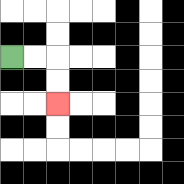{'start': '[0, 2]', 'end': '[2, 4]', 'path_directions': 'R,R,D,D', 'path_coordinates': '[[0, 2], [1, 2], [2, 2], [2, 3], [2, 4]]'}